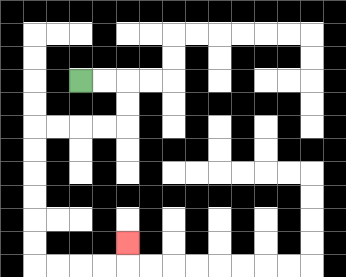{'start': '[3, 3]', 'end': '[5, 10]', 'path_directions': 'R,R,D,D,L,L,L,L,D,D,D,D,D,D,R,R,R,R,U', 'path_coordinates': '[[3, 3], [4, 3], [5, 3], [5, 4], [5, 5], [4, 5], [3, 5], [2, 5], [1, 5], [1, 6], [1, 7], [1, 8], [1, 9], [1, 10], [1, 11], [2, 11], [3, 11], [4, 11], [5, 11], [5, 10]]'}